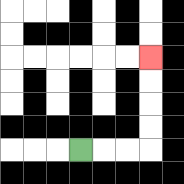{'start': '[3, 6]', 'end': '[6, 2]', 'path_directions': 'R,R,R,U,U,U,U', 'path_coordinates': '[[3, 6], [4, 6], [5, 6], [6, 6], [6, 5], [6, 4], [6, 3], [6, 2]]'}